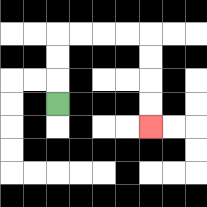{'start': '[2, 4]', 'end': '[6, 5]', 'path_directions': 'U,U,U,R,R,R,R,D,D,D,D', 'path_coordinates': '[[2, 4], [2, 3], [2, 2], [2, 1], [3, 1], [4, 1], [5, 1], [6, 1], [6, 2], [6, 3], [6, 4], [6, 5]]'}